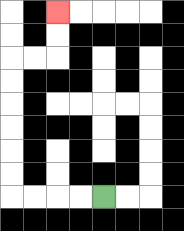{'start': '[4, 8]', 'end': '[2, 0]', 'path_directions': 'L,L,L,L,U,U,U,U,U,U,R,R,U,U', 'path_coordinates': '[[4, 8], [3, 8], [2, 8], [1, 8], [0, 8], [0, 7], [0, 6], [0, 5], [0, 4], [0, 3], [0, 2], [1, 2], [2, 2], [2, 1], [2, 0]]'}